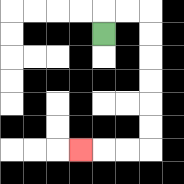{'start': '[4, 1]', 'end': '[3, 6]', 'path_directions': 'U,R,R,D,D,D,D,D,D,L,L,L', 'path_coordinates': '[[4, 1], [4, 0], [5, 0], [6, 0], [6, 1], [6, 2], [6, 3], [6, 4], [6, 5], [6, 6], [5, 6], [4, 6], [3, 6]]'}